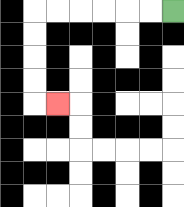{'start': '[7, 0]', 'end': '[2, 4]', 'path_directions': 'L,L,L,L,L,L,D,D,D,D,R', 'path_coordinates': '[[7, 0], [6, 0], [5, 0], [4, 0], [3, 0], [2, 0], [1, 0], [1, 1], [1, 2], [1, 3], [1, 4], [2, 4]]'}